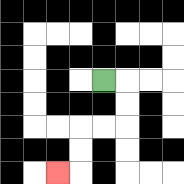{'start': '[4, 3]', 'end': '[2, 7]', 'path_directions': 'R,D,D,L,L,D,D,L', 'path_coordinates': '[[4, 3], [5, 3], [5, 4], [5, 5], [4, 5], [3, 5], [3, 6], [3, 7], [2, 7]]'}